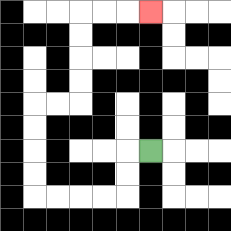{'start': '[6, 6]', 'end': '[6, 0]', 'path_directions': 'L,D,D,L,L,L,L,U,U,U,U,R,R,U,U,U,U,R,R,R', 'path_coordinates': '[[6, 6], [5, 6], [5, 7], [5, 8], [4, 8], [3, 8], [2, 8], [1, 8], [1, 7], [1, 6], [1, 5], [1, 4], [2, 4], [3, 4], [3, 3], [3, 2], [3, 1], [3, 0], [4, 0], [5, 0], [6, 0]]'}